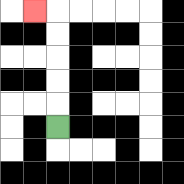{'start': '[2, 5]', 'end': '[1, 0]', 'path_directions': 'U,U,U,U,U,L', 'path_coordinates': '[[2, 5], [2, 4], [2, 3], [2, 2], [2, 1], [2, 0], [1, 0]]'}